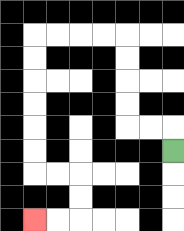{'start': '[7, 6]', 'end': '[1, 9]', 'path_directions': 'U,L,L,U,U,U,U,L,L,L,L,D,D,D,D,D,D,R,R,D,D,L,L', 'path_coordinates': '[[7, 6], [7, 5], [6, 5], [5, 5], [5, 4], [5, 3], [5, 2], [5, 1], [4, 1], [3, 1], [2, 1], [1, 1], [1, 2], [1, 3], [1, 4], [1, 5], [1, 6], [1, 7], [2, 7], [3, 7], [3, 8], [3, 9], [2, 9], [1, 9]]'}